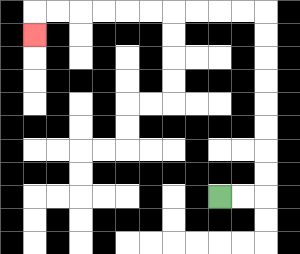{'start': '[9, 8]', 'end': '[1, 1]', 'path_directions': 'R,R,U,U,U,U,U,U,U,U,L,L,L,L,L,L,L,L,L,L,D', 'path_coordinates': '[[9, 8], [10, 8], [11, 8], [11, 7], [11, 6], [11, 5], [11, 4], [11, 3], [11, 2], [11, 1], [11, 0], [10, 0], [9, 0], [8, 0], [7, 0], [6, 0], [5, 0], [4, 0], [3, 0], [2, 0], [1, 0], [1, 1]]'}